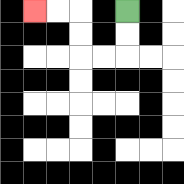{'start': '[5, 0]', 'end': '[1, 0]', 'path_directions': 'D,D,L,L,U,U,L,L', 'path_coordinates': '[[5, 0], [5, 1], [5, 2], [4, 2], [3, 2], [3, 1], [3, 0], [2, 0], [1, 0]]'}